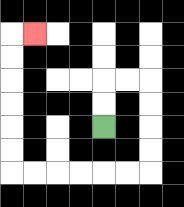{'start': '[4, 5]', 'end': '[1, 1]', 'path_directions': 'U,U,R,R,D,D,D,D,L,L,L,L,L,L,U,U,U,U,U,U,R', 'path_coordinates': '[[4, 5], [4, 4], [4, 3], [5, 3], [6, 3], [6, 4], [6, 5], [6, 6], [6, 7], [5, 7], [4, 7], [3, 7], [2, 7], [1, 7], [0, 7], [0, 6], [0, 5], [0, 4], [0, 3], [0, 2], [0, 1], [1, 1]]'}